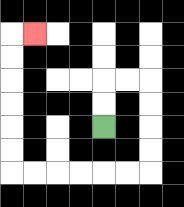{'start': '[4, 5]', 'end': '[1, 1]', 'path_directions': 'U,U,R,R,D,D,D,D,L,L,L,L,L,L,U,U,U,U,U,U,R', 'path_coordinates': '[[4, 5], [4, 4], [4, 3], [5, 3], [6, 3], [6, 4], [6, 5], [6, 6], [6, 7], [5, 7], [4, 7], [3, 7], [2, 7], [1, 7], [0, 7], [0, 6], [0, 5], [0, 4], [0, 3], [0, 2], [0, 1], [1, 1]]'}